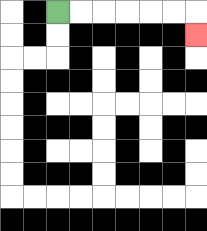{'start': '[2, 0]', 'end': '[8, 1]', 'path_directions': 'R,R,R,R,R,R,D', 'path_coordinates': '[[2, 0], [3, 0], [4, 0], [5, 0], [6, 0], [7, 0], [8, 0], [8, 1]]'}